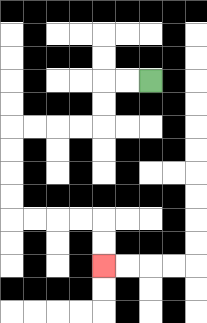{'start': '[6, 3]', 'end': '[4, 11]', 'path_directions': 'L,L,D,D,L,L,L,L,D,D,D,D,R,R,R,R,D,D', 'path_coordinates': '[[6, 3], [5, 3], [4, 3], [4, 4], [4, 5], [3, 5], [2, 5], [1, 5], [0, 5], [0, 6], [0, 7], [0, 8], [0, 9], [1, 9], [2, 9], [3, 9], [4, 9], [4, 10], [4, 11]]'}